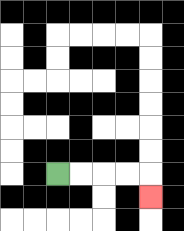{'start': '[2, 7]', 'end': '[6, 8]', 'path_directions': 'R,R,R,R,D', 'path_coordinates': '[[2, 7], [3, 7], [4, 7], [5, 7], [6, 7], [6, 8]]'}